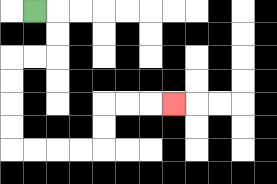{'start': '[1, 0]', 'end': '[7, 4]', 'path_directions': 'R,D,D,L,L,D,D,D,D,R,R,R,R,U,U,R,R,R', 'path_coordinates': '[[1, 0], [2, 0], [2, 1], [2, 2], [1, 2], [0, 2], [0, 3], [0, 4], [0, 5], [0, 6], [1, 6], [2, 6], [3, 6], [4, 6], [4, 5], [4, 4], [5, 4], [6, 4], [7, 4]]'}